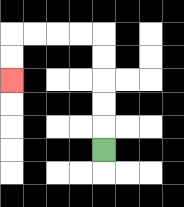{'start': '[4, 6]', 'end': '[0, 3]', 'path_directions': 'U,U,U,U,U,L,L,L,L,D,D', 'path_coordinates': '[[4, 6], [4, 5], [4, 4], [4, 3], [4, 2], [4, 1], [3, 1], [2, 1], [1, 1], [0, 1], [0, 2], [0, 3]]'}